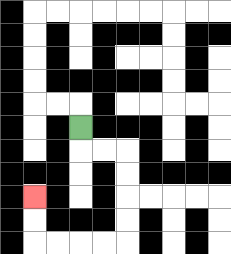{'start': '[3, 5]', 'end': '[1, 8]', 'path_directions': 'D,R,R,D,D,D,D,L,L,L,L,U,U', 'path_coordinates': '[[3, 5], [3, 6], [4, 6], [5, 6], [5, 7], [5, 8], [5, 9], [5, 10], [4, 10], [3, 10], [2, 10], [1, 10], [1, 9], [1, 8]]'}